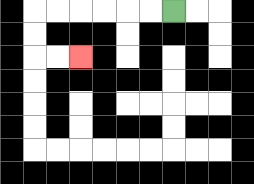{'start': '[7, 0]', 'end': '[3, 2]', 'path_directions': 'L,L,L,L,L,L,D,D,R,R', 'path_coordinates': '[[7, 0], [6, 0], [5, 0], [4, 0], [3, 0], [2, 0], [1, 0], [1, 1], [1, 2], [2, 2], [3, 2]]'}